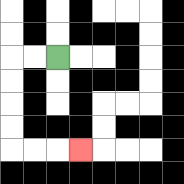{'start': '[2, 2]', 'end': '[3, 6]', 'path_directions': 'L,L,D,D,D,D,R,R,R', 'path_coordinates': '[[2, 2], [1, 2], [0, 2], [0, 3], [0, 4], [0, 5], [0, 6], [1, 6], [2, 6], [3, 6]]'}